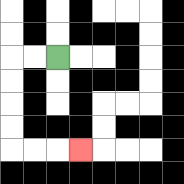{'start': '[2, 2]', 'end': '[3, 6]', 'path_directions': 'L,L,D,D,D,D,R,R,R', 'path_coordinates': '[[2, 2], [1, 2], [0, 2], [0, 3], [0, 4], [0, 5], [0, 6], [1, 6], [2, 6], [3, 6]]'}